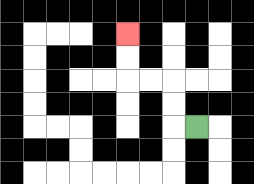{'start': '[8, 5]', 'end': '[5, 1]', 'path_directions': 'L,U,U,L,L,U,U', 'path_coordinates': '[[8, 5], [7, 5], [7, 4], [7, 3], [6, 3], [5, 3], [5, 2], [5, 1]]'}